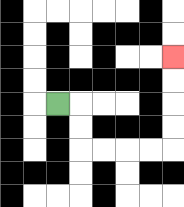{'start': '[2, 4]', 'end': '[7, 2]', 'path_directions': 'R,D,D,R,R,R,R,U,U,U,U', 'path_coordinates': '[[2, 4], [3, 4], [3, 5], [3, 6], [4, 6], [5, 6], [6, 6], [7, 6], [7, 5], [7, 4], [7, 3], [7, 2]]'}